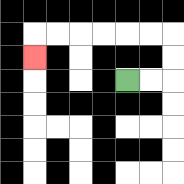{'start': '[5, 3]', 'end': '[1, 2]', 'path_directions': 'R,R,U,U,L,L,L,L,L,L,D', 'path_coordinates': '[[5, 3], [6, 3], [7, 3], [7, 2], [7, 1], [6, 1], [5, 1], [4, 1], [3, 1], [2, 1], [1, 1], [1, 2]]'}